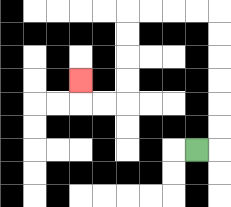{'start': '[8, 6]', 'end': '[3, 3]', 'path_directions': 'R,U,U,U,U,U,U,L,L,L,L,D,D,D,D,L,L,U', 'path_coordinates': '[[8, 6], [9, 6], [9, 5], [9, 4], [9, 3], [9, 2], [9, 1], [9, 0], [8, 0], [7, 0], [6, 0], [5, 0], [5, 1], [5, 2], [5, 3], [5, 4], [4, 4], [3, 4], [3, 3]]'}